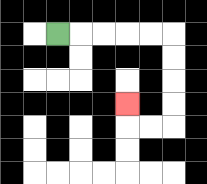{'start': '[2, 1]', 'end': '[5, 4]', 'path_directions': 'R,R,R,R,R,D,D,D,D,L,L,U', 'path_coordinates': '[[2, 1], [3, 1], [4, 1], [5, 1], [6, 1], [7, 1], [7, 2], [7, 3], [7, 4], [7, 5], [6, 5], [5, 5], [5, 4]]'}